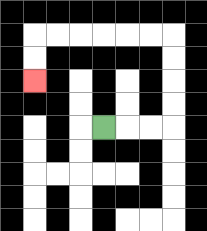{'start': '[4, 5]', 'end': '[1, 3]', 'path_directions': 'R,R,R,U,U,U,U,L,L,L,L,L,L,D,D', 'path_coordinates': '[[4, 5], [5, 5], [6, 5], [7, 5], [7, 4], [7, 3], [7, 2], [7, 1], [6, 1], [5, 1], [4, 1], [3, 1], [2, 1], [1, 1], [1, 2], [1, 3]]'}